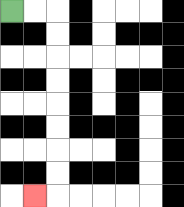{'start': '[0, 0]', 'end': '[1, 8]', 'path_directions': 'R,R,D,D,D,D,D,D,D,D,L', 'path_coordinates': '[[0, 0], [1, 0], [2, 0], [2, 1], [2, 2], [2, 3], [2, 4], [2, 5], [2, 6], [2, 7], [2, 8], [1, 8]]'}